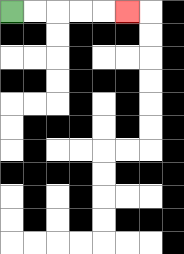{'start': '[0, 0]', 'end': '[5, 0]', 'path_directions': 'R,R,R,R,R', 'path_coordinates': '[[0, 0], [1, 0], [2, 0], [3, 0], [4, 0], [5, 0]]'}